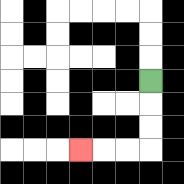{'start': '[6, 3]', 'end': '[3, 6]', 'path_directions': 'D,D,D,L,L,L', 'path_coordinates': '[[6, 3], [6, 4], [6, 5], [6, 6], [5, 6], [4, 6], [3, 6]]'}